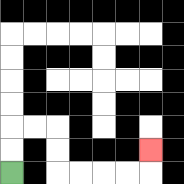{'start': '[0, 7]', 'end': '[6, 6]', 'path_directions': 'U,U,R,R,D,D,R,R,R,R,U', 'path_coordinates': '[[0, 7], [0, 6], [0, 5], [1, 5], [2, 5], [2, 6], [2, 7], [3, 7], [4, 7], [5, 7], [6, 7], [6, 6]]'}